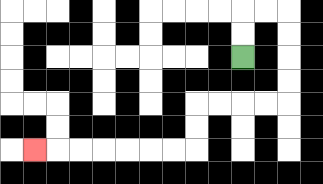{'start': '[10, 2]', 'end': '[1, 6]', 'path_directions': 'U,U,R,R,D,D,D,D,L,L,L,L,D,D,L,L,L,L,L,L,L', 'path_coordinates': '[[10, 2], [10, 1], [10, 0], [11, 0], [12, 0], [12, 1], [12, 2], [12, 3], [12, 4], [11, 4], [10, 4], [9, 4], [8, 4], [8, 5], [8, 6], [7, 6], [6, 6], [5, 6], [4, 6], [3, 6], [2, 6], [1, 6]]'}